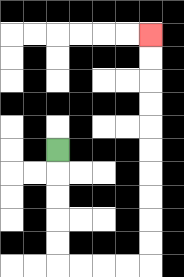{'start': '[2, 6]', 'end': '[6, 1]', 'path_directions': 'D,D,D,D,D,R,R,R,R,U,U,U,U,U,U,U,U,U,U', 'path_coordinates': '[[2, 6], [2, 7], [2, 8], [2, 9], [2, 10], [2, 11], [3, 11], [4, 11], [5, 11], [6, 11], [6, 10], [6, 9], [6, 8], [6, 7], [6, 6], [6, 5], [6, 4], [6, 3], [6, 2], [6, 1]]'}